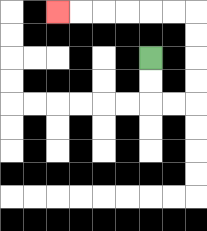{'start': '[6, 2]', 'end': '[2, 0]', 'path_directions': 'D,D,R,R,U,U,U,U,L,L,L,L,L,L', 'path_coordinates': '[[6, 2], [6, 3], [6, 4], [7, 4], [8, 4], [8, 3], [8, 2], [8, 1], [8, 0], [7, 0], [6, 0], [5, 0], [4, 0], [3, 0], [2, 0]]'}